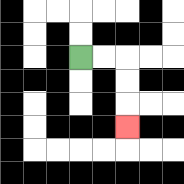{'start': '[3, 2]', 'end': '[5, 5]', 'path_directions': 'R,R,D,D,D', 'path_coordinates': '[[3, 2], [4, 2], [5, 2], [5, 3], [5, 4], [5, 5]]'}